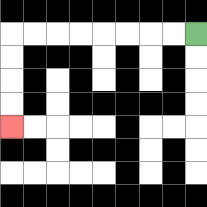{'start': '[8, 1]', 'end': '[0, 5]', 'path_directions': 'L,L,L,L,L,L,L,L,D,D,D,D', 'path_coordinates': '[[8, 1], [7, 1], [6, 1], [5, 1], [4, 1], [3, 1], [2, 1], [1, 1], [0, 1], [0, 2], [0, 3], [0, 4], [0, 5]]'}